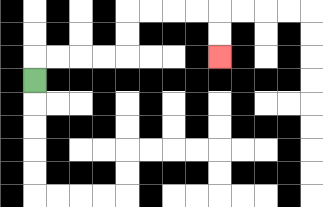{'start': '[1, 3]', 'end': '[9, 2]', 'path_directions': 'U,R,R,R,R,U,U,R,R,R,R,D,D', 'path_coordinates': '[[1, 3], [1, 2], [2, 2], [3, 2], [4, 2], [5, 2], [5, 1], [5, 0], [6, 0], [7, 0], [8, 0], [9, 0], [9, 1], [9, 2]]'}